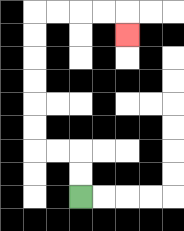{'start': '[3, 8]', 'end': '[5, 1]', 'path_directions': 'U,U,L,L,U,U,U,U,U,U,R,R,R,R,D', 'path_coordinates': '[[3, 8], [3, 7], [3, 6], [2, 6], [1, 6], [1, 5], [1, 4], [1, 3], [1, 2], [1, 1], [1, 0], [2, 0], [3, 0], [4, 0], [5, 0], [5, 1]]'}